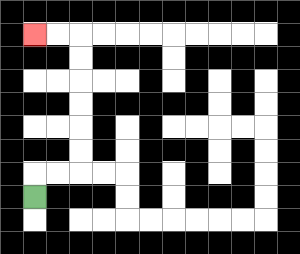{'start': '[1, 8]', 'end': '[1, 1]', 'path_directions': 'U,R,R,U,U,U,U,U,U,L,L', 'path_coordinates': '[[1, 8], [1, 7], [2, 7], [3, 7], [3, 6], [3, 5], [3, 4], [3, 3], [3, 2], [3, 1], [2, 1], [1, 1]]'}